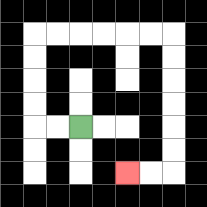{'start': '[3, 5]', 'end': '[5, 7]', 'path_directions': 'L,L,U,U,U,U,R,R,R,R,R,R,D,D,D,D,D,D,L,L', 'path_coordinates': '[[3, 5], [2, 5], [1, 5], [1, 4], [1, 3], [1, 2], [1, 1], [2, 1], [3, 1], [4, 1], [5, 1], [6, 1], [7, 1], [7, 2], [7, 3], [7, 4], [7, 5], [7, 6], [7, 7], [6, 7], [5, 7]]'}